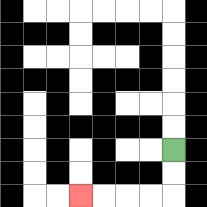{'start': '[7, 6]', 'end': '[3, 8]', 'path_directions': 'D,D,L,L,L,L', 'path_coordinates': '[[7, 6], [7, 7], [7, 8], [6, 8], [5, 8], [4, 8], [3, 8]]'}